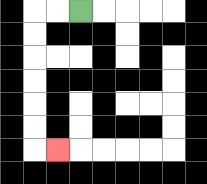{'start': '[3, 0]', 'end': '[2, 6]', 'path_directions': 'L,L,D,D,D,D,D,D,R', 'path_coordinates': '[[3, 0], [2, 0], [1, 0], [1, 1], [1, 2], [1, 3], [1, 4], [1, 5], [1, 6], [2, 6]]'}